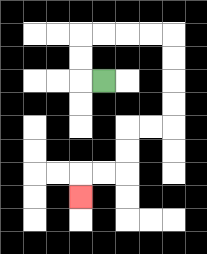{'start': '[4, 3]', 'end': '[3, 8]', 'path_directions': 'L,U,U,R,R,R,R,D,D,D,D,L,L,D,D,L,L,D', 'path_coordinates': '[[4, 3], [3, 3], [3, 2], [3, 1], [4, 1], [5, 1], [6, 1], [7, 1], [7, 2], [7, 3], [7, 4], [7, 5], [6, 5], [5, 5], [5, 6], [5, 7], [4, 7], [3, 7], [3, 8]]'}